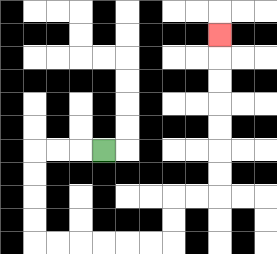{'start': '[4, 6]', 'end': '[9, 1]', 'path_directions': 'L,L,L,D,D,D,D,R,R,R,R,R,R,U,U,R,R,U,U,U,U,U,U,U', 'path_coordinates': '[[4, 6], [3, 6], [2, 6], [1, 6], [1, 7], [1, 8], [1, 9], [1, 10], [2, 10], [3, 10], [4, 10], [5, 10], [6, 10], [7, 10], [7, 9], [7, 8], [8, 8], [9, 8], [9, 7], [9, 6], [9, 5], [9, 4], [9, 3], [9, 2], [9, 1]]'}